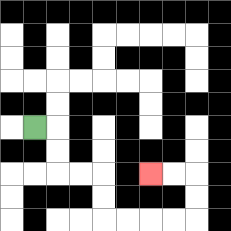{'start': '[1, 5]', 'end': '[6, 7]', 'path_directions': 'R,D,D,R,R,D,D,R,R,R,R,U,U,L,L', 'path_coordinates': '[[1, 5], [2, 5], [2, 6], [2, 7], [3, 7], [4, 7], [4, 8], [4, 9], [5, 9], [6, 9], [7, 9], [8, 9], [8, 8], [8, 7], [7, 7], [6, 7]]'}